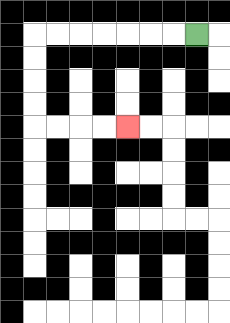{'start': '[8, 1]', 'end': '[5, 5]', 'path_directions': 'L,L,L,L,L,L,L,D,D,D,D,R,R,R,R', 'path_coordinates': '[[8, 1], [7, 1], [6, 1], [5, 1], [4, 1], [3, 1], [2, 1], [1, 1], [1, 2], [1, 3], [1, 4], [1, 5], [2, 5], [3, 5], [4, 5], [5, 5]]'}